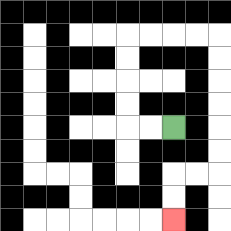{'start': '[7, 5]', 'end': '[7, 9]', 'path_directions': 'L,L,U,U,U,U,R,R,R,R,D,D,D,D,D,D,L,L,D,D', 'path_coordinates': '[[7, 5], [6, 5], [5, 5], [5, 4], [5, 3], [5, 2], [5, 1], [6, 1], [7, 1], [8, 1], [9, 1], [9, 2], [9, 3], [9, 4], [9, 5], [9, 6], [9, 7], [8, 7], [7, 7], [7, 8], [7, 9]]'}